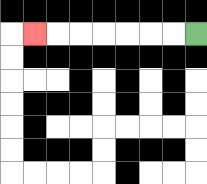{'start': '[8, 1]', 'end': '[1, 1]', 'path_directions': 'L,L,L,L,L,L,L', 'path_coordinates': '[[8, 1], [7, 1], [6, 1], [5, 1], [4, 1], [3, 1], [2, 1], [1, 1]]'}